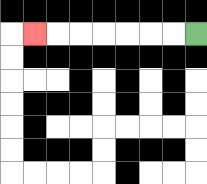{'start': '[8, 1]', 'end': '[1, 1]', 'path_directions': 'L,L,L,L,L,L,L', 'path_coordinates': '[[8, 1], [7, 1], [6, 1], [5, 1], [4, 1], [3, 1], [2, 1], [1, 1]]'}